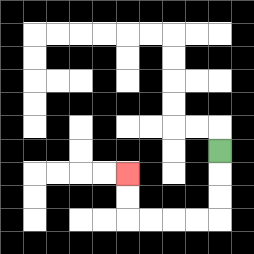{'start': '[9, 6]', 'end': '[5, 7]', 'path_directions': 'D,D,D,L,L,L,L,U,U', 'path_coordinates': '[[9, 6], [9, 7], [9, 8], [9, 9], [8, 9], [7, 9], [6, 9], [5, 9], [5, 8], [5, 7]]'}